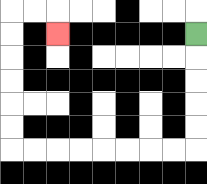{'start': '[8, 1]', 'end': '[2, 1]', 'path_directions': 'D,D,D,D,D,L,L,L,L,L,L,L,L,U,U,U,U,U,U,R,R,D', 'path_coordinates': '[[8, 1], [8, 2], [8, 3], [8, 4], [8, 5], [8, 6], [7, 6], [6, 6], [5, 6], [4, 6], [3, 6], [2, 6], [1, 6], [0, 6], [0, 5], [0, 4], [0, 3], [0, 2], [0, 1], [0, 0], [1, 0], [2, 0], [2, 1]]'}